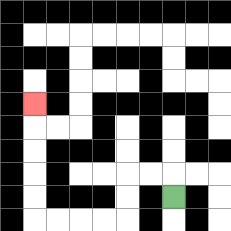{'start': '[7, 8]', 'end': '[1, 4]', 'path_directions': 'U,L,L,D,D,L,L,L,L,U,U,U,U,U', 'path_coordinates': '[[7, 8], [7, 7], [6, 7], [5, 7], [5, 8], [5, 9], [4, 9], [3, 9], [2, 9], [1, 9], [1, 8], [1, 7], [1, 6], [1, 5], [1, 4]]'}